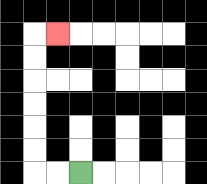{'start': '[3, 7]', 'end': '[2, 1]', 'path_directions': 'L,L,U,U,U,U,U,U,R', 'path_coordinates': '[[3, 7], [2, 7], [1, 7], [1, 6], [1, 5], [1, 4], [1, 3], [1, 2], [1, 1], [2, 1]]'}